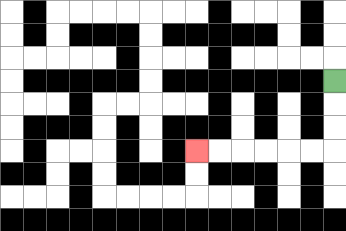{'start': '[14, 3]', 'end': '[8, 6]', 'path_directions': 'D,D,D,L,L,L,L,L,L', 'path_coordinates': '[[14, 3], [14, 4], [14, 5], [14, 6], [13, 6], [12, 6], [11, 6], [10, 6], [9, 6], [8, 6]]'}